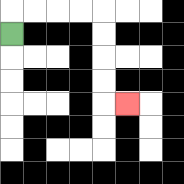{'start': '[0, 1]', 'end': '[5, 4]', 'path_directions': 'U,R,R,R,R,D,D,D,D,R', 'path_coordinates': '[[0, 1], [0, 0], [1, 0], [2, 0], [3, 0], [4, 0], [4, 1], [4, 2], [4, 3], [4, 4], [5, 4]]'}